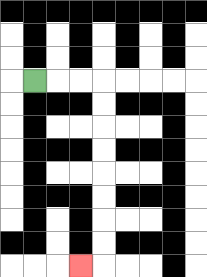{'start': '[1, 3]', 'end': '[3, 11]', 'path_directions': 'R,R,R,D,D,D,D,D,D,D,D,L', 'path_coordinates': '[[1, 3], [2, 3], [3, 3], [4, 3], [4, 4], [4, 5], [4, 6], [4, 7], [4, 8], [4, 9], [4, 10], [4, 11], [3, 11]]'}